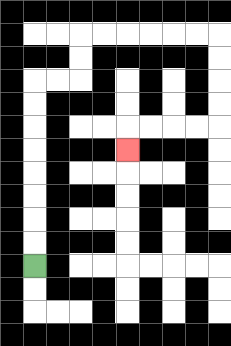{'start': '[1, 11]', 'end': '[5, 6]', 'path_directions': 'U,U,U,U,U,U,U,U,R,R,U,U,R,R,R,R,R,R,D,D,D,D,L,L,L,L,D', 'path_coordinates': '[[1, 11], [1, 10], [1, 9], [1, 8], [1, 7], [1, 6], [1, 5], [1, 4], [1, 3], [2, 3], [3, 3], [3, 2], [3, 1], [4, 1], [5, 1], [6, 1], [7, 1], [8, 1], [9, 1], [9, 2], [9, 3], [9, 4], [9, 5], [8, 5], [7, 5], [6, 5], [5, 5], [5, 6]]'}